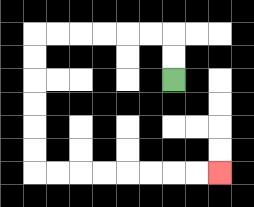{'start': '[7, 3]', 'end': '[9, 7]', 'path_directions': 'U,U,L,L,L,L,L,L,D,D,D,D,D,D,R,R,R,R,R,R,R,R', 'path_coordinates': '[[7, 3], [7, 2], [7, 1], [6, 1], [5, 1], [4, 1], [3, 1], [2, 1], [1, 1], [1, 2], [1, 3], [1, 4], [1, 5], [1, 6], [1, 7], [2, 7], [3, 7], [4, 7], [5, 7], [6, 7], [7, 7], [8, 7], [9, 7]]'}